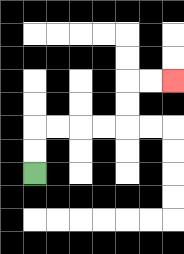{'start': '[1, 7]', 'end': '[7, 3]', 'path_directions': 'U,U,R,R,R,R,U,U,R,R', 'path_coordinates': '[[1, 7], [1, 6], [1, 5], [2, 5], [3, 5], [4, 5], [5, 5], [5, 4], [5, 3], [6, 3], [7, 3]]'}